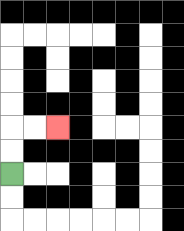{'start': '[0, 7]', 'end': '[2, 5]', 'path_directions': 'U,U,R,R', 'path_coordinates': '[[0, 7], [0, 6], [0, 5], [1, 5], [2, 5]]'}